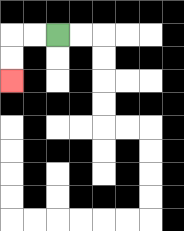{'start': '[2, 1]', 'end': '[0, 3]', 'path_directions': 'L,L,D,D', 'path_coordinates': '[[2, 1], [1, 1], [0, 1], [0, 2], [0, 3]]'}